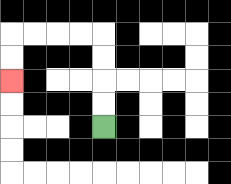{'start': '[4, 5]', 'end': '[0, 3]', 'path_directions': 'U,U,U,U,L,L,L,L,D,D', 'path_coordinates': '[[4, 5], [4, 4], [4, 3], [4, 2], [4, 1], [3, 1], [2, 1], [1, 1], [0, 1], [0, 2], [0, 3]]'}